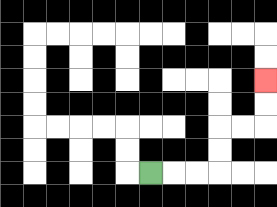{'start': '[6, 7]', 'end': '[11, 3]', 'path_directions': 'R,R,R,U,U,R,R,U,U', 'path_coordinates': '[[6, 7], [7, 7], [8, 7], [9, 7], [9, 6], [9, 5], [10, 5], [11, 5], [11, 4], [11, 3]]'}